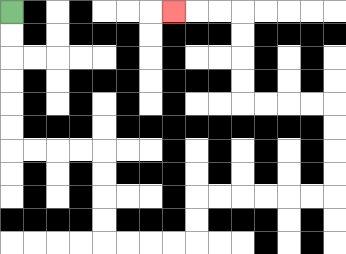{'start': '[0, 0]', 'end': '[7, 0]', 'path_directions': 'D,D,D,D,D,D,R,R,R,R,D,D,D,D,R,R,R,R,U,U,R,R,R,R,R,R,U,U,U,U,L,L,L,L,U,U,U,U,L,L,L', 'path_coordinates': '[[0, 0], [0, 1], [0, 2], [0, 3], [0, 4], [0, 5], [0, 6], [1, 6], [2, 6], [3, 6], [4, 6], [4, 7], [4, 8], [4, 9], [4, 10], [5, 10], [6, 10], [7, 10], [8, 10], [8, 9], [8, 8], [9, 8], [10, 8], [11, 8], [12, 8], [13, 8], [14, 8], [14, 7], [14, 6], [14, 5], [14, 4], [13, 4], [12, 4], [11, 4], [10, 4], [10, 3], [10, 2], [10, 1], [10, 0], [9, 0], [8, 0], [7, 0]]'}